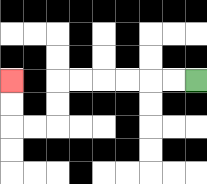{'start': '[8, 3]', 'end': '[0, 3]', 'path_directions': 'L,L,L,L,L,L,D,D,L,L,U,U', 'path_coordinates': '[[8, 3], [7, 3], [6, 3], [5, 3], [4, 3], [3, 3], [2, 3], [2, 4], [2, 5], [1, 5], [0, 5], [0, 4], [0, 3]]'}